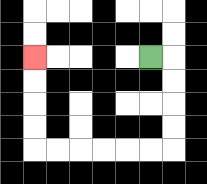{'start': '[6, 2]', 'end': '[1, 2]', 'path_directions': 'R,D,D,D,D,L,L,L,L,L,L,U,U,U,U', 'path_coordinates': '[[6, 2], [7, 2], [7, 3], [7, 4], [7, 5], [7, 6], [6, 6], [5, 6], [4, 6], [3, 6], [2, 6], [1, 6], [1, 5], [1, 4], [1, 3], [1, 2]]'}